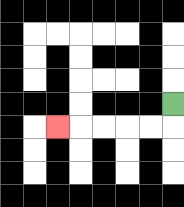{'start': '[7, 4]', 'end': '[2, 5]', 'path_directions': 'D,L,L,L,L,L', 'path_coordinates': '[[7, 4], [7, 5], [6, 5], [5, 5], [4, 5], [3, 5], [2, 5]]'}